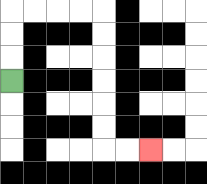{'start': '[0, 3]', 'end': '[6, 6]', 'path_directions': 'U,U,U,R,R,R,R,D,D,D,D,D,D,R,R', 'path_coordinates': '[[0, 3], [0, 2], [0, 1], [0, 0], [1, 0], [2, 0], [3, 0], [4, 0], [4, 1], [4, 2], [4, 3], [4, 4], [4, 5], [4, 6], [5, 6], [6, 6]]'}